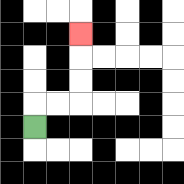{'start': '[1, 5]', 'end': '[3, 1]', 'path_directions': 'U,R,R,U,U,U', 'path_coordinates': '[[1, 5], [1, 4], [2, 4], [3, 4], [3, 3], [3, 2], [3, 1]]'}